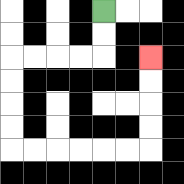{'start': '[4, 0]', 'end': '[6, 2]', 'path_directions': 'D,D,L,L,L,L,D,D,D,D,R,R,R,R,R,R,U,U,U,U', 'path_coordinates': '[[4, 0], [4, 1], [4, 2], [3, 2], [2, 2], [1, 2], [0, 2], [0, 3], [0, 4], [0, 5], [0, 6], [1, 6], [2, 6], [3, 6], [4, 6], [5, 6], [6, 6], [6, 5], [6, 4], [6, 3], [6, 2]]'}